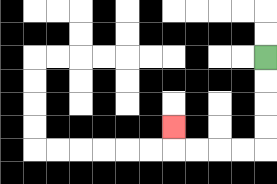{'start': '[11, 2]', 'end': '[7, 5]', 'path_directions': 'D,D,D,D,L,L,L,L,U', 'path_coordinates': '[[11, 2], [11, 3], [11, 4], [11, 5], [11, 6], [10, 6], [9, 6], [8, 6], [7, 6], [7, 5]]'}